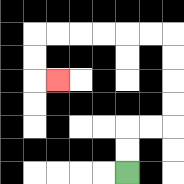{'start': '[5, 7]', 'end': '[2, 3]', 'path_directions': 'U,U,R,R,U,U,U,U,L,L,L,L,L,L,D,D,R', 'path_coordinates': '[[5, 7], [5, 6], [5, 5], [6, 5], [7, 5], [7, 4], [7, 3], [7, 2], [7, 1], [6, 1], [5, 1], [4, 1], [3, 1], [2, 1], [1, 1], [1, 2], [1, 3], [2, 3]]'}